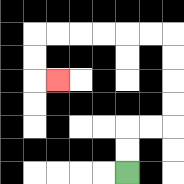{'start': '[5, 7]', 'end': '[2, 3]', 'path_directions': 'U,U,R,R,U,U,U,U,L,L,L,L,L,L,D,D,R', 'path_coordinates': '[[5, 7], [5, 6], [5, 5], [6, 5], [7, 5], [7, 4], [7, 3], [7, 2], [7, 1], [6, 1], [5, 1], [4, 1], [3, 1], [2, 1], [1, 1], [1, 2], [1, 3], [2, 3]]'}